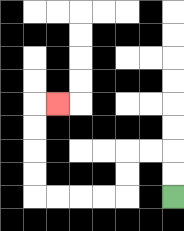{'start': '[7, 8]', 'end': '[2, 4]', 'path_directions': 'U,U,L,L,D,D,L,L,L,L,U,U,U,U,R', 'path_coordinates': '[[7, 8], [7, 7], [7, 6], [6, 6], [5, 6], [5, 7], [5, 8], [4, 8], [3, 8], [2, 8], [1, 8], [1, 7], [1, 6], [1, 5], [1, 4], [2, 4]]'}